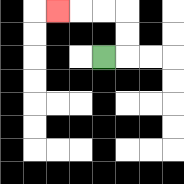{'start': '[4, 2]', 'end': '[2, 0]', 'path_directions': 'R,U,U,L,L,L', 'path_coordinates': '[[4, 2], [5, 2], [5, 1], [5, 0], [4, 0], [3, 0], [2, 0]]'}